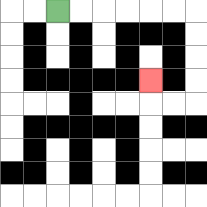{'start': '[2, 0]', 'end': '[6, 3]', 'path_directions': 'R,R,R,R,R,R,D,D,D,D,L,L,U', 'path_coordinates': '[[2, 0], [3, 0], [4, 0], [5, 0], [6, 0], [7, 0], [8, 0], [8, 1], [8, 2], [8, 3], [8, 4], [7, 4], [6, 4], [6, 3]]'}